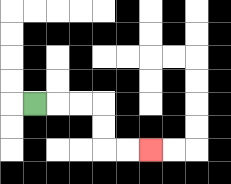{'start': '[1, 4]', 'end': '[6, 6]', 'path_directions': 'R,R,R,D,D,R,R', 'path_coordinates': '[[1, 4], [2, 4], [3, 4], [4, 4], [4, 5], [4, 6], [5, 6], [6, 6]]'}